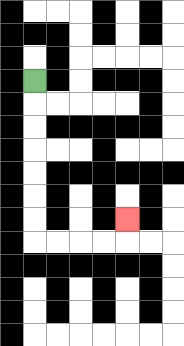{'start': '[1, 3]', 'end': '[5, 9]', 'path_directions': 'D,D,D,D,D,D,D,R,R,R,R,U', 'path_coordinates': '[[1, 3], [1, 4], [1, 5], [1, 6], [1, 7], [1, 8], [1, 9], [1, 10], [2, 10], [3, 10], [4, 10], [5, 10], [5, 9]]'}